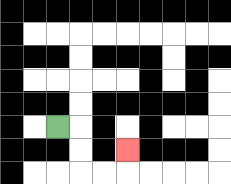{'start': '[2, 5]', 'end': '[5, 6]', 'path_directions': 'R,D,D,R,R,U', 'path_coordinates': '[[2, 5], [3, 5], [3, 6], [3, 7], [4, 7], [5, 7], [5, 6]]'}